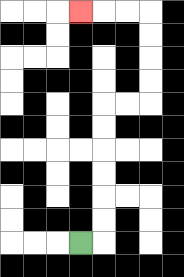{'start': '[3, 10]', 'end': '[3, 0]', 'path_directions': 'R,U,U,U,U,U,U,R,R,U,U,U,U,L,L,L', 'path_coordinates': '[[3, 10], [4, 10], [4, 9], [4, 8], [4, 7], [4, 6], [4, 5], [4, 4], [5, 4], [6, 4], [6, 3], [6, 2], [6, 1], [6, 0], [5, 0], [4, 0], [3, 0]]'}